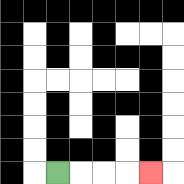{'start': '[2, 7]', 'end': '[6, 7]', 'path_directions': 'R,R,R,R', 'path_coordinates': '[[2, 7], [3, 7], [4, 7], [5, 7], [6, 7]]'}